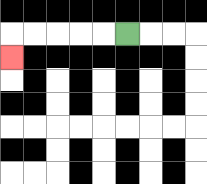{'start': '[5, 1]', 'end': '[0, 2]', 'path_directions': 'L,L,L,L,L,D', 'path_coordinates': '[[5, 1], [4, 1], [3, 1], [2, 1], [1, 1], [0, 1], [0, 2]]'}